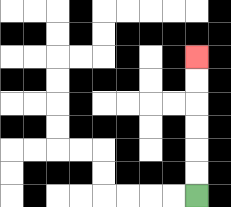{'start': '[8, 8]', 'end': '[8, 2]', 'path_directions': 'U,U,U,U,U,U', 'path_coordinates': '[[8, 8], [8, 7], [8, 6], [8, 5], [8, 4], [8, 3], [8, 2]]'}